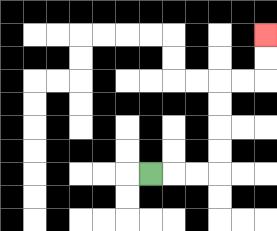{'start': '[6, 7]', 'end': '[11, 1]', 'path_directions': 'R,R,R,U,U,U,U,R,R,U,U', 'path_coordinates': '[[6, 7], [7, 7], [8, 7], [9, 7], [9, 6], [9, 5], [9, 4], [9, 3], [10, 3], [11, 3], [11, 2], [11, 1]]'}